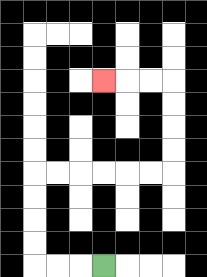{'start': '[4, 11]', 'end': '[4, 3]', 'path_directions': 'L,L,L,U,U,U,U,R,R,R,R,R,R,U,U,U,U,L,L,L', 'path_coordinates': '[[4, 11], [3, 11], [2, 11], [1, 11], [1, 10], [1, 9], [1, 8], [1, 7], [2, 7], [3, 7], [4, 7], [5, 7], [6, 7], [7, 7], [7, 6], [7, 5], [7, 4], [7, 3], [6, 3], [5, 3], [4, 3]]'}